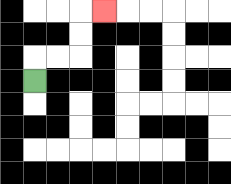{'start': '[1, 3]', 'end': '[4, 0]', 'path_directions': 'U,R,R,U,U,R', 'path_coordinates': '[[1, 3], [1, 2], [2, 2], [3, 2], [3, 1], [3, 0], [4, 0]]'}